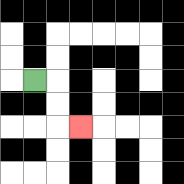{'start': '[1, 3]', 'end': '[3, 5]', 'path_directions': 'R,D,D,R', 'path_coordinates': '[[1, 3], [2, 3], [2, 4], [2, 5], [3, 5]]'}